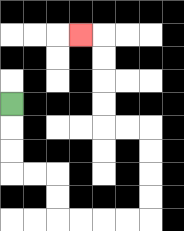{'start': '[0, 4]', 'end': '[3, 1]', 'path_directions': 'D,D,D,R,R,D,D,R,R,R,R,U,U,U,U,L,L,U,U,U,U,L', 'path_coordinates': '[[0, 4], [0, 5], [0, 6], [0, 7], [1, 7], [2, 7], [2, 8], [2, 9], [3, 9], [4, 9], [5, 9], [6, 9], [6, 8], [6, 7], [6, 6], [6, 5], [5, 5], [4, 5], [4, 4], [4, 3], [4, 2], [4, 1], [3, 1]]'}